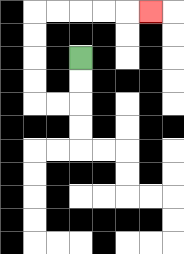{'start': '[3, 2]', 'end': '[6, 0]', 'path_directions': 'D,D,L,L,U,U,U,U,R,R,R,R,R', 'path_coordinates': '[[3, 2], [3, 3], [3, 4], [2, 4], [1, 4], [1, 3], [1, 2], [1, 1], [1, 0], [2, 0], [3, 0], [4, 0], [5, 0], [6, 0]]'}